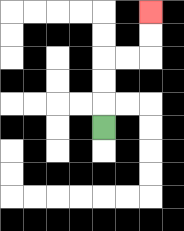{'start': '[4, 5]', 'end': '[6, 0]', 'path_directions': 'U,U,U,R,R,U,U', 'path_coordinates': '[[4, 5], [4, 4], [4, 3], [4, 2], [5, 2], [6, 2], [6, 1], [6, 0]]'}